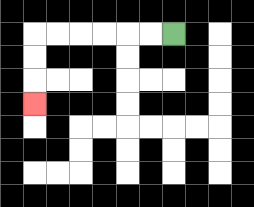{'start': '[7, 1]', 'end': '[1, 4]', 'path_directions': 'L,L,L,L,L,L,D,D,D', 'path_coordinates': '[[7, 1], [6, 1], [5, 1], [4, 1], [3, 1], [2, 1], [1, 1], [1, 2], [1, 3], [1, 4]]'}